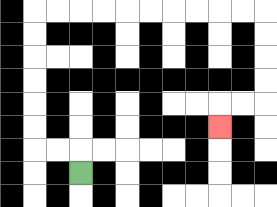{'start': '[3, 7]', 'end': '[9, 5]', 'path_directions': 'U,L,L,U,U,U,U,U,U,R,R,R,R,R,R,R,R,R,R,D,D,D,D,L,L,D', 'path_coordinates': '[[3, 7], [3, 6], [2, 6], [1, 6], [1, 5], [1, 4], [1, 3], [1, 2], [1, 1], [1, 0], [2, 0], [3, 0], [4, 0], [5, 0], [6, 0], [7, 0], [8, 0], [9, 0], [10, 0], [11, 0], [11, 1], [11, 2], [11, 3], [11, 4], [10, 4], [9, 4], [9, 5]]'}